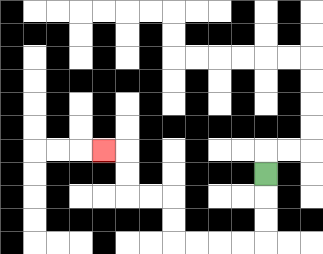{'start': '[11, 7]', 'end': '[4, 6]', 'path_directions': 'D,D,D,L,L,L,L,U,U,L,L,U,U,L', 'path_coordinates': '[[11, 7], [11, 8], [11, 9], [11, 10], [10, 10], [9, 10], [8, 10], [7, 10], [7, 9], [7, 8], [6, 8], [5, 8], [5, 7], [5, 6], [4, 6]]'}